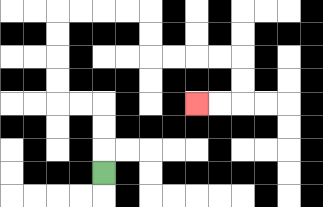{'start': '[4, 7]', 'end': '[8, 4]', 'path_directions': 'U,U,U,L,L,U,U,U,U,R,R,R,R,D,D,R,R,R,R,D,D,L,L', 'path_coordinates': '[[4, 7], [4, 6], [4, 5], [4, 4], [3, 4], [2, 4], [2, 3], [2, 2], [2, 1], [2, 0], [3, 0], [4, 0], [5, 0], [6, 0], [6, 1], [6, 2], [7, 2], [8, 2], [9, 2], [10, 2], [10, 3], [10, 4], [9, 4], [8, 4]]'}